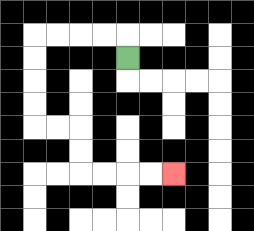{'start': '[5, 2]', 'end': '[7, 7]', 'path_directions': 'U,L,L,L,L,D,D,D,D,R,R,D,D,R,R,R,R', 'path_coordinates': '[[5, 2], [5, 1], [4, 1], [3, 1], [2, 1], [1, 1], [1, 2], [1, 3], [1, 4], [1, 5], [2, 5], [3, 5], [3, 6], [3, 7], [4, 7], [5, 7], [6, 7], [7, 7]]'}